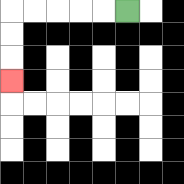{'start': '[5, 0]', 'end': '[0, 3]', 'path_directions': 'L,L,L,L,L,D,D,D', 'path_coordinates': '[[5, 0], [4, 0], [3, 0], [2, 0], [1, 0], [0, 0], [0, 1], [0, 2], [0, 3]]'}